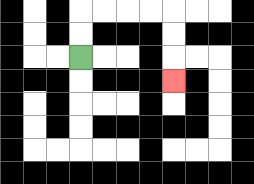{'start': '[3, 2]', 'end': '[7, 3]', 'path_directions': 'U,U,R,R,R,R,D,D,D', 'path_coordinates': '[[3, 2], [3, 1], [3, 0], [4, 0], [5, 0], [6, 0], [7, 0], [7, 1], [7, 2], [7, 3]]'}